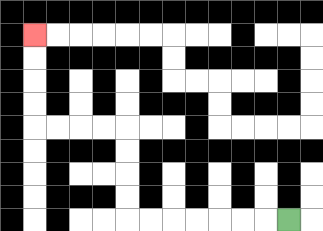{'start': '[12, 9]', 'end': '[1, 1]', 'path_directions': 'L,L,L,L,L,L,L,U,U,U,U,L,L,L,L,U,U,U,U', 'path_coordinates': '[[12, 9], [11, 9], [10, 9], [9, 9], [8, 9], [7, 9], [6, 9], [5, 9], [5, 8], [5, 7], [5, 6], [5, 5], [4, 5], [3, 5], [2, 5], [1, 5], [1, 4], [1, 3], [1, 2], [1, 1]]'}